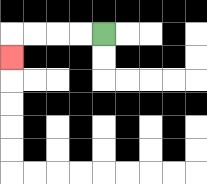{'start': '[4, 1]', 'end': '[0, 2]', 'path_directions': 'L,L,L,L,D', 'path_coordinates': '[[4, 1], [3, 1], [2, 1], [1, 1], [0, 1], [0, 2]]'}